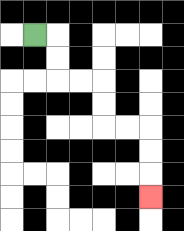{'start': '[1, 1]', 'end': '[6, 8]', 'path_directions': 'R,D,D,R,R,D,D,R,R,D,D,D', 'path_coordinates': '[[1, 1], [2, 1], [2, 2], [2, 3], [3, 3], [4, 3], [4, 4], [4, 5], [5, 5], [6, 5], [6, 6], [6, 7], [6, 8]]'}